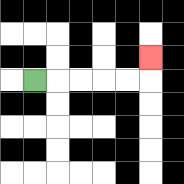{'start': '[1, 3]', 'end': '[6, 2]', 'path_directions': 'R,R,R,R,R,U', 'path_coordinates': '[[1, 3], [2, 3], [3, 3], [4, 3], [5, 3], [6, 3], [6, 2]]'}